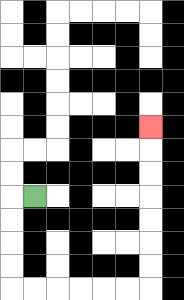{'start': '[1, 8]', 'end': '[6, 5]', 'path_directions': 'L,D,D,D,D,R,R,R,R,R,R,U,U,U,U,U,U,U', 'path_coordinates': '[[1, 8], [0, 8], [0, 9], [0, 10], [0, 11], [0, 12], [1, 12], [2, 12], [3, 12], [4, 12], [5, 12], [6, 12], [6, 11], [6, 10], [6, 9], [6, 8], [6, 7], [6, 6], [6, 5]]'}